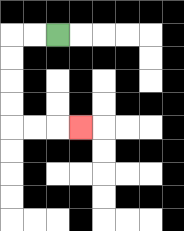{'start': '[2, 1]', 'end': '[3, 5]', 'path_directions': 'L,L,D,D,D,D,R,R,R', 'path_coordinates': '[[2, 1], [1, 1], [0, 1], [0, 2], [0, 3], [0, 4], [0, 5], [1, 5], [2, 5], [3, 5]]'}